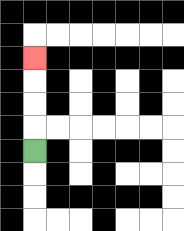{'start': '[1, 6]', 'end': '[1, 2]', 'path_directions': 'U,U,U,U', 'path_coordinates': '[[1, 6], [1, 5], [1, 4], [1, 3], [1, 2]]'}